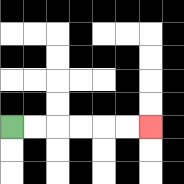{'start': '[0, 5]', 'end': '[6, 5]', 'path_directions': 'R,R,R,R,R,R', 'path_coordinates': '[[0, 5], [1, 5], [2, 5], [3, 5], [4, 5], [5, 5], [6, 5]]'}